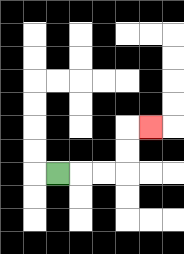{'start': '[2, 7]', 'end': '[6, 5]', 'path_directions': 'R,R,R,U,U,R', 'path_coordinates': '[[2, 7], [3, 7], [4, 7], [5, 7], [5, 6], [5, 5], [6, 5]]'}